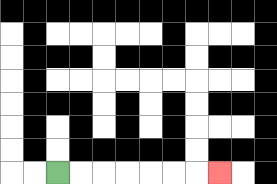{'start': '[2, 7]', 'end': '[9, 7]', 'path_directions': 'R,R,R,R,R,R,R', 'path_coordinates': '[[2, 7], [3, 7], [4, 7], [5, 7], [6, 7], [7, 7], [8, 7], [9, 7]]'}